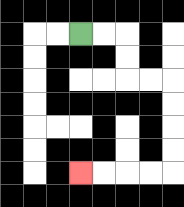{'start': '[3, 1]', 'end': '[3, 7]', 'path_directions': 'R,R,D,D,R,R,D,D,D,D,L,L,L,L', 'path_coordinates': '[[3, 1], [4, 1], [5, 1], [5, 2], [5, 3], [6, 3], [7, 3], [7, 4], [7, 5], [7, 6], [7, 7], [6, 7], [5, 7], [4, 7], [3, 7]]'}